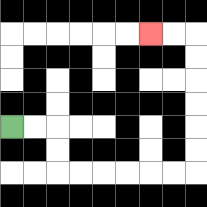{'start': '[0, 5]', 'end': '[6, 1]', 'path_directions': 'R,R,D,D,R,R,R,R,R,R,U,U,U,U,U,U,L,L', 'path_coordinates': '[[0, 5], [1, 5], [2, 5], [2, 6], [2, 7], [3, 7], [4, 7], [5, 7], [6, 7], [7, 7], [8, 7], [8, 6], [8, 5], [8, 4], [8, 3], [8, 2], [8, 1], [7, 1], [6, 1]]'}